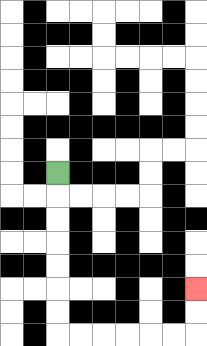{'start': '[2, 7]', 'end': '[8, 12]', 'path_directions': 'D,D,D,D,D,D,D,R,R,R,R,R,R,U,U', 'path_coordinates': '[[2, 7], [2, 8], [2, 9], [2, 10], [2, 11], [2, 12], [2, 13], [2, 14], [3, 14], [4, 14], [5, 14], [6, 14], [7, 14], [8, 14], [8, 13], [8, 12]]'}